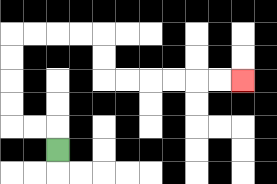{'start': '[2, 6]', 'end': '[10, 3]', 'path_directions': 'U,L,L,U,U,U,U,R,R,R,R,D,D,R,R,R,R,R,R', 'path_coordinates': '[[2, 6], [2, 5], [1, 5], [0, 5], [0, 4], [0, 3], [0, 2], [0, 1], [1, 1], [2, 1], [3, 1], [4, 1], [4, 2], [4, 3], [5, 3], [6, 3], [7, 3], [8, 3], [9, 3], [10, 3]]'}